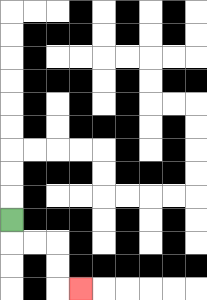{'start': '[0, 9]', 'end': '[3, 12]', 'path_directions': 'D,R,R,D,D,R', 'path_coordinates': '[[0, 9], [0, 10], [1, 10], [2, 10], [2, 11], [2, 12], [3, 12]]'}